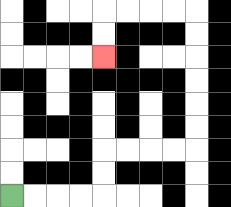{'start': '[0, 8]', 'end': '[4, 2]', 'path_directions': 'R,R,R,R,U,U,R,R,R,R,U,U,U,U,U,U,L,L,L,L,D,D', 'path_coordinates': '[[0, 8], [1, 8], [2, 8], [3, 8], [4, 8], [4, 7], [4, 6], [5, 6], [6, 6], [7, 6], [8, 6], [8, 5], [8, 4], [8, 3], [8, 2], [8, 1], [8, 0], [7, 0], [6, 0], [5, 0], [4, 0], [4, 1], [4, 2]]'}